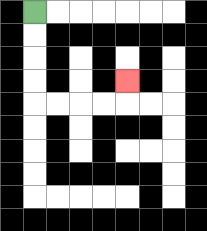{'start': '[1, 0]', 'end': '[5, 3]', 'path_directions': 'D,D,D,D,R,R,R,R,U', 'path_coordinates': '[[1, 0], [1, 1], [1, 2], [1, 3], [1, 4], [2, 4], [3, 4], [4, 4], [5, 4], [5, 3]]'}